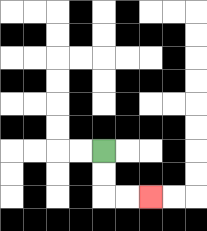{'start': '[4, 6]', 'end': '[6, 8]', 'path_directions': 'D,D,R,R', 'path_coordinates': '[[4, 6], [4, 7], [4, 8], [5, 8], [6, 8]]'}